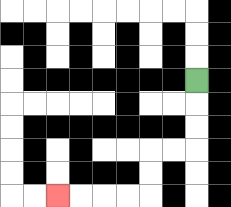{'start': '[8, 3]', 'end': '[2, 8]', 'path_directions': 'D,D,D,L,L,D,D,L,L,L,L', 'path_coordinates': '[[8, 3], [8, 4], [8, 5], [8, 6], [7, 6], [6, 6], [6, 7], [6, 8], [5, 8], [4, 8], [3, 8], [2, 8]]'}